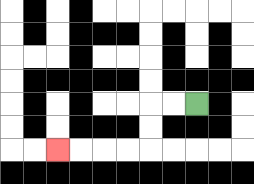{'start': '[8, 4]', 'end': '[2, 6]', 'path_directions': 'L,L,D,D,L,L,L,L', 'path_coordinates': '[[8, 4], [7, 4], [6, 4], [6, 5], [6, 6], [5, 6], [4, 6], [3, 6], [2, 6]]'}